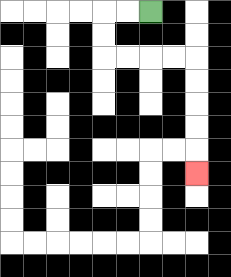{'start': '[6, 0]', 'end': '[8, 7]', 'path_directions': 'L,L,D,D,R,R,R,R,D,D,D,D,D', 'path_coordinates': '[[6, 0], [5, 0], [4, 0], [4, 1], [4, 2], [5, 2], [6, 2], [7, 2], [8, 2], [8, 3], [8, 4], [8, 5], [8, 6], [8, 7]]'}